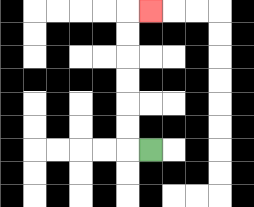{'start': '[6, 6]', 'end': '[6, 0]', 'path_directions': 'L,U,U,U,U,U,U,R', 'path_coordinates': '[[6, 6], [5, 6], [5, 5], [5, 4], [5, 3], [5, 2], [5, 1], [5, 0], [6, 0]]'}